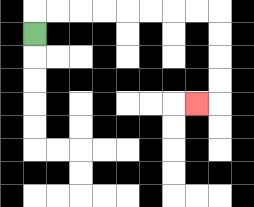{'start': '[1, 1]', 'end': '[8, 4]', 'path_directions': 'U,R,R,R,R,R,R,R,R,D,D,D,D,L', 'path_coordinates': '[[1, 1], [1, 0], [2, 0], [3, 0], [4, 0], [5, 0], [6, 0], [7, 0], [8, 0], [9, 0], [9, 1], [9, 2], [9, 3], [9, 4], [8, 4]]'}